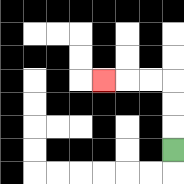{'start': '[7, 6]', 'end': '[4, 3]', 'path_directions': 'U,U,U,L,L,L', 'path_coordinates': '[[7, 6], [7, 5], [7, 4], [7, 3], [6, 3], [5, 3], [4, 3]]'}